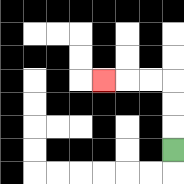{'start': '[7, 6]', 'end': '[4, 3]', 'path_directions': 'U,U,U,L,L,L', 'path_coordinates': '[[7, 6], [7, 5], [7, 4], [7, 3], [6, 3], [5, 3], [4, 3]]'}